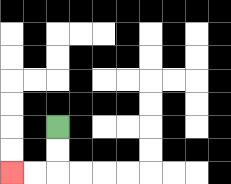{'start': '[2, 5]', 'end': '[0, 7]', 'path_directions': 'D,D,L,L', 'path_coordinates': '[[2, 5], [2, 6], [2, 7], [1, 7], [0, 7]]'}